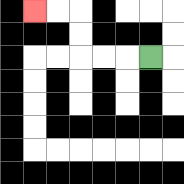{'start': '[6, 2]', 'end': '[1, 0]', 'path_directions': 'L,L,L,U,U,L,L', 'path_coordinates': '[[6, 2], [5, 2], [4, 2], [3, 2], [3, 1], [3, 0], [2, 0], [1, 0]]'}